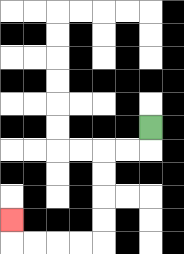{'start': '[6, 5]', 'end': '[0, 9]', 'path_directions': 'D,L,L,D,D,D,D,L,L,L,L,U', 'path_coordinates': '[[6, 5], [6, 6], [5, 6], [4, 6], [4, 7], [4, 8], [4, 9], [4, 10], [3, 10], [2, 10], [1, 10], [0, 10], [0, 9]]'}